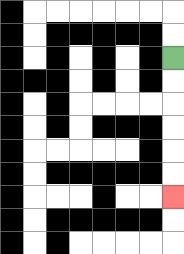{'start': '[7, 2]', 'end': '[7, 8]', 'path_directions': 'D,D,D,D,D,D', 'path_coordinates': '[[7, 2], [7, 3], [7, 4], [7, 5], [7, 6], [7, 7], [7, 8]]'}